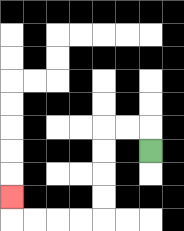{'start': '[6, 6]', 'end': '[0, 8]', 'path_directions': 'U,L,L,D,D,D,D,L,L,L,L,U', 'path_coordinates': '[[6, 6], [6, 5], [5, 5], [4, 5], [4, 6], [4, 7], [4, 8], [4, 9], [3, 9], [2, 9], [1, 9], [0, 9], [0, 8]]'}